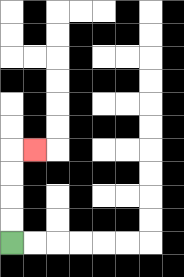{'start': '[0, 10]', 'end': '[1, 6]', 'path_directions': 'U,U,U,U,R', 'path_coordinates': '[[0, 10], [0, 9], [0, 8], [0, 7], [0, 6], [1, 6]]'}